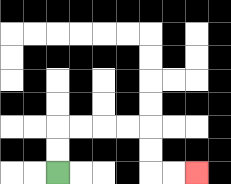{'start': '[2, 7]', 'end': '[8, 7]', 'path_directions': 'U,U,R,R,R,R,D,D,R,R', 'path_coordinates': '[[2, 7], [2, 6], [2, 5], [3, 5], [4, 5], [5, 5], [6, 5], [6, 6], [6, 7], [7, 7], [8, 7]]'}